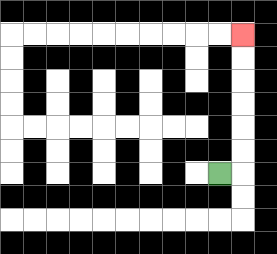{'start': '[9, 7]', 'end': '[10, 1]', 'path_directions': 'R,U,U,U,U,U,U', 'path_coordinates': '[[9, 7], [10, 7], [10, 6], [10, 5], [10, 4], [10, 3], [10, 2], [10, 1]]'}